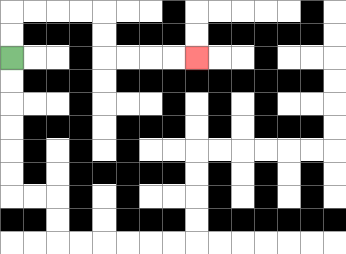{'start': '[0, 2]', 'end': '[8, 2]', 'path_directions': 'U,U,R,R,R,R,D,D,R,R,R,R', 'path_coordinates': '[[0, 2], [0, 1], [0, 0], [1, 0], [2, 0], [3, 0], [4, 0], [4, 1], [4, 2], [5, 2], [6, 2], [7, 2], [8, 2]]'}